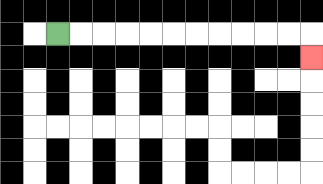{'start': '[2, 1]', 'end': '[13, 2]', 'path_directions': 'R,R,R,R,R,R,R,R,R,R,R,D', 'path_coordinates': '[[2, 1], [3, 1], [4, 1], [5, 1], [6, 1], [7, 1], [8, 1], [9, 1], [10, 1], [11, 1], [12, 1], [13, 1], [13, 2]]'}